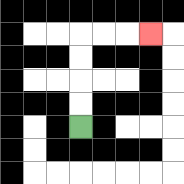{'start': '[3, 5]', 'end': '[6, 1]', 'path_directions': 'U,U,U,U,R,R,R', 'path_coordinates': '[[3, 5], [3, 4], [3, 3], [3, 2], [3, 1], [4, 1], [5, 1], [6, 1]]'}